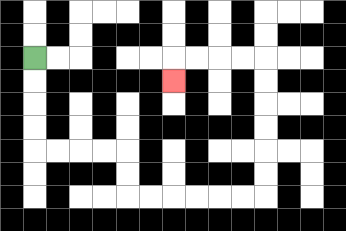{'start': '[1, 2]', 'end': '[7, 3]', 'path_directions': 'D,D,D,D,R,R,R,R,D,D,R,R,R,R,R,R,U,U,U,U,U,U,L,L,L,L,D', 'path_coordinates': '[[1, 2], [1, 3], [1, 4], [1, 5], [1, 6], [2, 6], [3, 6], [4, 6], [5, 6], [5, 7], [5, 8], [6, 8], [7, 8], [8, 8], [9, 8], [10, 8], [11, 8], [11, 7], [11, 6], [11, 5], [11, 4], [11, 3], [11, 2], [10, 2], [9, 2], [8, 2], [7, 2], [7, 3]]'}